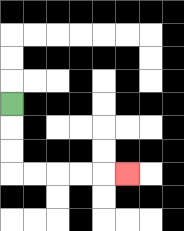{'start': '[0, 4]', 'end': '[5, 7]', 'path_directions': 'D,D,D,R,R,R,R,R', 'path_coordinates': '[[0, 4], [0, 5], [0, 6], [0, 7], [1, 7], [2, 7], [3, 7], [4, 7], [5, 7]]'}